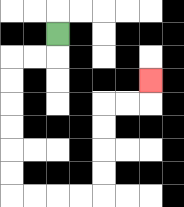{'start': '[2, 1]', 'end': '[6, 3]', 'path_directions': 'D,L,L,D,D,D,D,D,D,R,R,R,R,U,U,U,U,R,R,U', 'path_coordinates': '[[2, 1], [2, 2], [1, 2], [0, 2], [0, 3], [0, 4], [0, 5], [0, 6], [0, 7], [0, 8], [1, 8], [2, 8], [3, 8], [4, 8], [4, 7], [4, 6], [4, 5], [4, 4], [5, 4], [6, 4], [6, 3]]'}